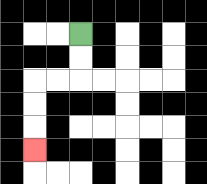{'start': '[3, 1]', 'end': '[1, 6]', 'path_directions': 'D,D,L,L,D,D,D', 'path_coordinates': '[[3, 1], [3, 2], [3, 3], [2, 3], [1, 3], [1, 4], [1, 5], [1, 6]]'}